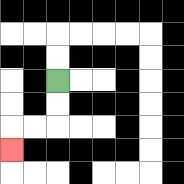{'start': '[2, 3]', 'end': '[0, 6]', 'path_directions': 'D,D,L,L,D', 'path_coordinates': '[[2, 3], [2, 4], [2, 5], [1, 5], [0, 5], [0, 6]]'}